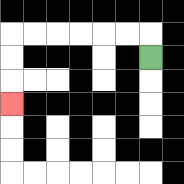{'start': '[6, 2]', 'end': '[0, 4]', 'path_directions': 'U,L,L,L,L,L,L,D,D,D', 'path_coordinates': '[[6, 2], [6, 1], [5, 1], [4, 1], [3, 1], [2, 1], [1, 1], [0, 1], [0, 2], [0, 3], [0, 4]]'}